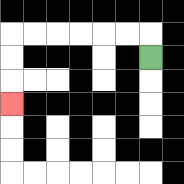{'start': '[6, 2]', 'end': '[0, 4]', 'path_directions': 'U,L,L,L,L,L,L,D,D,D', 'path_coordinates': '[[6, 2], [6, 1], [5, 1], [4, 1], [3, 1], [2, 1], [1, 1], [0, 1], [0, 2], [0, 3], [0, 4]]'}